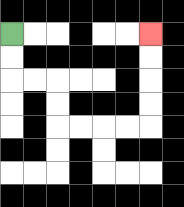{'start': '[0, 1]', 'end': '[6, 1]', 'path_directions': 'D,D,R,R,D,D,R,R,R,R,U,U,U,U', 'path_coordinates': '[[0, 1], [0, 2], [0, 3], [1, 3], [2, 3], [2, 4], [2, 5], [3, 5], [4, 5], [5, 5], [6, 5], [6, 4], [6, 3], [6, 2], [6, 1]]'}